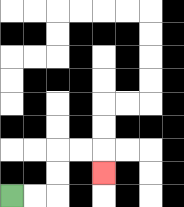{'start': '[0, 8]', 'end': '[4, 7]', 'path_directions': 'R,R,U,U,R,R,D', 'path_coordinates': '[[0, 8], [1, 8], [2, 8], [2, 7], [2, 6], [3, 6], [4, 6], [4, 7]]'}